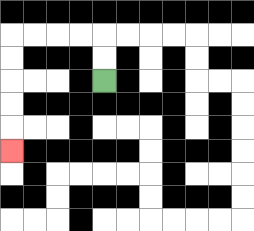{'start': '[4, 3]', 'end': '[0, 6]', 'path_directions': 'U,U,L,L,L,L,D,D,D,D,D', 'path_coordinates': '[[4, 3], [4, 2], [4, 1], [3, 1], [2, 1], [1, 1], [0, 1], [0, 2], [0, 3], [0, 4], [0, 5], [0, 6]]'}